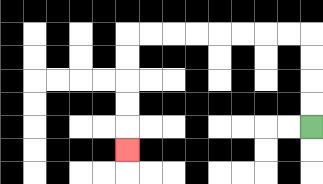{'start': '[13, 5]', 'end': '[5, 6]', 'path_directions': 'U,U,U,U,L,L,L,L,L,L,L,L,D,D,D,D,D', 'path_coordinates': '[[13, 5], [13, 4], [13, 3], [13, 2], [13, 1], [12, 1], [11, 1], [10, 1], [9, 1], [8, 1], [7, 1], [6, 1], [5, 1], [5, 2], [5, 3], [5, 4], [5, 5], [5, 6]]'}